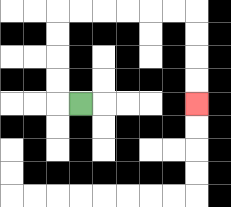{'start': '[3, 4]', 'end': '[8, 4]', 'path_directions': 'L,U,U,U,U,R,R,R,R,R,R,D,D,D,D', 'path_coordinates': '[[3, 4], [2, 4], [2, 3], [2, 2], [2, 1], [2, 0], [3, 0], [4, 0], [5, 0], [6, 0], [7, 0], [8, 0], [8, 1], [8, 2], [8, 3], [8, 4]]'}